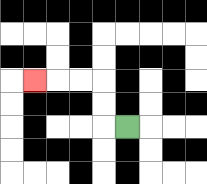{'start': '[5, 5]', 'end': '[1, 3]', 'path_directions': 'L,U,U,L,L,L', 'path_coordinates': '[[5, 5], [4, 5], [4, 4], [4, 3], [3, 3], [2, 3], [1, 3]]'}